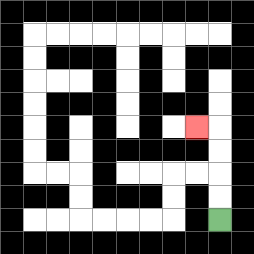{'start': '[9, 9]', 'end': '[8, 5]', 'path_directions': 'U,U,U,U,L', 'path_coordinates': '[[9, 9], [9, 8], [9, 7], [9, 6], [9, 5], [8, 5]]'}